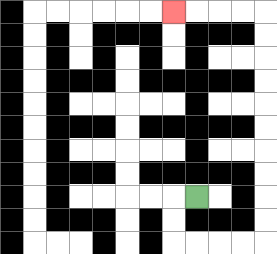{'start': '[8, 8]', 'end': '[7, 0]', 'path_directions': 'L,D,D,R,R,R,R,U,U,U,U,U,U,U,U,U,U,L,L,L,L', 'path_coordinates': '[[8, 8], [7, 8], [7, 9], [7, 10], [8, 10], [9, 10], [10, 10], [11, 10], [11, 9], [11, 8], [11, 7], [11, 6], [11, 5], [11, 4], [11, 3], [11, 2], [11, 1], [11, 0], [10, 0], [9, 0], [8, 0], [7, 0]]'}